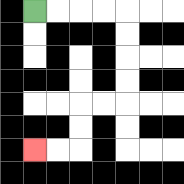{'start': '[1, 0]', 'end': '[1, 6]', 'path_directions': 'R,R,R,R,D,D,D,D,L,L,D,D,L,L', 'path_coordinates': '[[1, 0], [2, 0], [3, 0], [4, 0], [5, 0], [5, 1], [5, 2], [5, 3], [5, 4], [4, 4], [3, 4], [3, 5], [3, 6], [2, 6], [1, 6]]'}